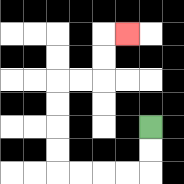{'start': '[6, 5]', 'end': '[5, 1]', 'path_directions': 'D,D,L,L,L,L,U,U,U,U,R,R,U,U,R', 'path_coordinates': '[[6, 5], [6, 6], [6, 7], [5, 7], [4, 7], [3, 7], [2, 7], [2, 6], [2, 5], [2, 4], [2, 3], [3, 3], [4, 3], [4, 2], [4, 1], [5, 1]]'}